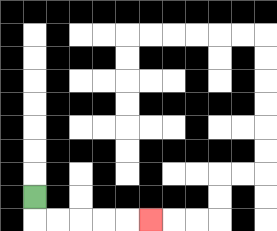{'start': '[1, 8]', 'end': '[6, 9]', 'path_directions': 'D,R,R,R,R,R', 'path_coordinates': '[[1, 8], [1, 9], [2, 9], [3, 9], [4, 9], [5, 9], [6, 9]]'}